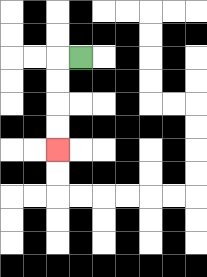{'start': '[3, 2]', 'end': '[2, 6]', 'path_directions': 'L,D,D,D,D', 'path_coordinates': '[[3, 2], [2, 2], [2, 3], [2, 4], [2, 5], [2, 6]]'}